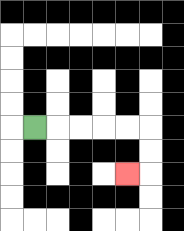{'start': '[1, 5]', 'end': '[5, 7]', 'path_directions': 'R,R,R,R,R,D,D,L', 'path_coordinates': '[[1, 5], [2, 5], [3, 5], [4, 5], [5, 5], [6, 5], [6, 6], [6, 7], [5, 7]]'}